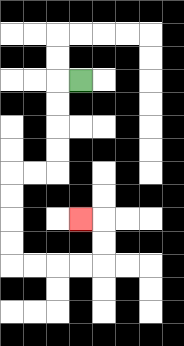{'start': '[3, 3]', 'end': '[3, 9]', 'path_directions': 'L,D,D,D,D,L,L,D,D,D,D,R,R,R,R,U,U,L', 'path_coordinates': '[[3, 3], [2, 3], [2, 4], [2, 5], [2, 6], [2, 7], [1, 7], [0, 7], [0, 8], [0, 9], [0, 10], [0, 11], [1, 11], [2, 11], [3, 11], [4, 11], [4, 10], [4, 9], [3, 9]]'}